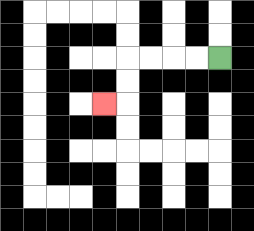{'start': '[9, 2]', 'end': '[4, 4]', 'path_directions': 'L,L,L,L,D,D,L', 'path_coordinates': '[[9, 2], [8, 2], [7, 2], [6, 2], [5, 2], [5, 3], [5, 4], [4, 4]]'}